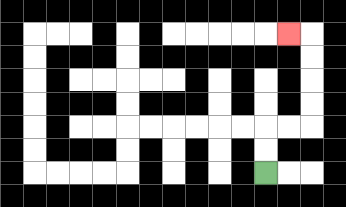{'start': '[11, 7]', 'end': '[12, 1]', 'path_directions': 'U,U,R,R,U,U,U,U,L', 'path_coordinates': '[[11, 7], [11, 6], [11, 5], [12, 5], [13, 5], [13, 4], [13, 3], [13, 2], [13, 1], [12, 1]]'}